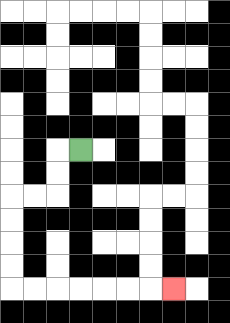{'start': '[3, 6]', 'end': '[7, 12]', 'path_directions': 'L,D,D,L,L,D,D,D,D,R,R,R,R,R,R,R', 'path_coordinates': '[[3, 6], [2, 6], [2, 7], [2, 8], [1, 8], [0, 8], [0, 9], [0, 10], [0, 11], [0, 12], [1, 12], [2, 12], [3, 12], [4, 12], [5, 12], [6, 12], [7, 12]]'}